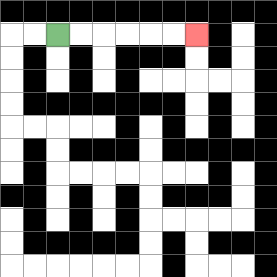{'start': '[2, 1]', 'end': '[8, 1]', 'path_directions': 'R,R,R,R,R,R', 'path_coordinates': '[[2, 1], [3, 1], [4, 1], [5, 1], [6, 1], [7, 1], [8, 1]]'}